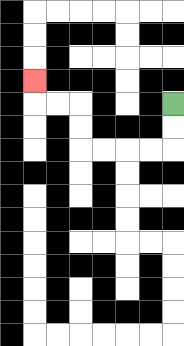{'start': '[7, 4]', 'end': '[1, 3]', 'path_directions': 'D,D,L,L,L,L,U,U,L,L,U', 'path_coordinates': '[[7, 4], [7, 5], [7, 6], [6, 6], [5, 6], [4, 6], [3, 6], [3, 5], [3, 4], [2, 4], [1, 4], [1, 3]]'}